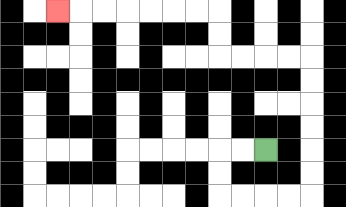{'start': '[11, 6]', 'end': '[2, 0]', 'path_directions': 'L,L,D,D,R,R,R,R,U,U,U,U,U,U,L,L,L,L,U,U,L,L,L,L,L,L,L', 'path_coordinates': '[[11, 6], [10, 6], [9, 6], [9, 7], [9, 8], [10, 8], [11, 8], [12, 8], [13, 8], [13, 7], [13, 6], [13, 5], [13, 4], [13, 3], [13, 2], [12, 2], [11, 2], [10, 2], [9, 2], [9, 1], [9, 0], [8, 0], [7, 0], [6, 0], [5, 0], [4, 0], [3, 0], [2, 0]]'}